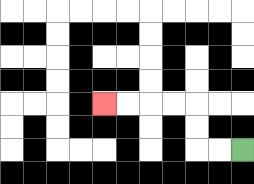{'start': '[10, 6]', 'end': '[4, 4]', 'path_directions': 'L,L,U,U,L,L,L,L', 'path_coordinates': '[[10, 6], [9, 6], [8, 6], [8, 5], [8, 4], [7, 4], [6, 4], [5, 4], [4, 4]]'}